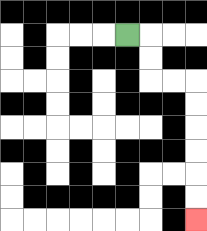{'start': '[5, 1]', 'end': '[8, 9]', 'path_directions': 'R,D,D,R,R,D,D,D,D,D,D', 'path_coordinates': '[[5, 1], [6, 1], [6, 2], [6, 3], [7, 3], [8, 3], [8, 4], [8, 5], [8, 6], [8, 7], [8, 8], [8, 9]]'}